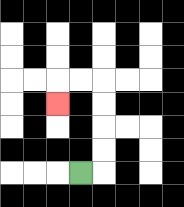{'start': '[3, 7]', 'end': '[2, 4]', 'path_directions': 'R,U,U,U,U,L,L,D', 'path_coordinates': '[[3, 7], [4, 7], [4, 6], [4, 5], [4, 4], [4, 3], [3, 3], [2, 3], [2, 4]]'}